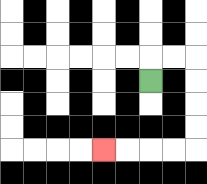{'start': '[6, 3]', 'end': '[4, 6]', 'path_directions': 'U,R,R,D,D,D,D,L,L,L,L', 'path_coordinates': '[[6, 3], [6, 2], [7, 2], [8, 2], [8, 3], [8, 4], [8, 5], [8, 6], [7, 6], [6, 6], [5, 6], [4, 6]]'}